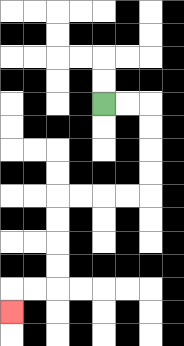{'start': '[4, 4]', 'end': '[0, 13]', 'path_directions': 'R,R,D,D,D,D,L,L,L,L,D,D,D,D,L,L,D', 'path_coordinates': '[[4, 4], [5, 4], [6, 4], [6, 5], [6, 6], [6, 7], [6, 8], [5, 8], [4, 8], [3, 8], [2, 8], [2, 9], [2, 10], [2, 11], [2, 12], [1, 12], [0, 12], [0, 13]]'}